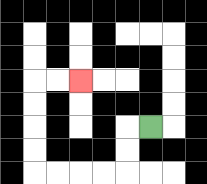{'start': '[6, 5]', 'end': '[3, 3]', 'path_directions': 'L,D,D,L,L,L,L,U,U,U,U,R,R', 'path_coordinates': '[[6, 5], [5, 5], [5, 6], [5, 7], [4, 7], [3, 7], [2, 7], [1, 7], [1, 6], [1, 5], [1, 4], [1, 3], [2, 3], [3, 3]]'}